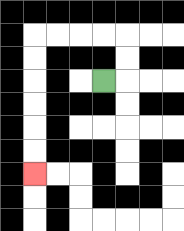{'start': '[4, 3]', 'end': '[1, 7]', 'path_directions': 'R,U,U,L,L,L,L,D,D,D,D,D,D', 'path_coordinates': '[[4, 3], [5, 3], [5, 2], [5, 1], [4, 1], [3, 1], [2, 1], [1, 1], [1, 2], [1, 3], [1, 4], [1, 5], [1, 6], [1, 7]]'}